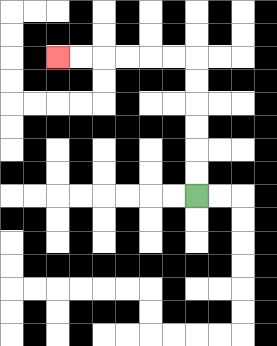{'start': '[8, 8]', 'end': '[2, 2]', 'path_directions': 'U,U,U,U,U,U,L,L,L,L,L,L', 'path_coordinates': '[[8, 8], [8, 7], [8, 6], [8, 5], [8, 4], [8, 3], [8, 2], [7, 2], [6, 2], [5, 2], [4, 2], [3, 2], [2, 2]]'}